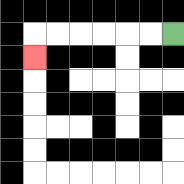{'start': '[7, 1]', 'end': '[1, 2]', 'path_directions': 'L,L,L,L,L,L,D', 'path_coordinates': '[[7, 1], [6, 1], [5, 1], [4, 1], [3, 1], [2, 1], [1, 1], [1, 2]]'}